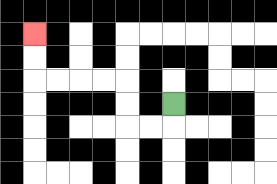{'start': '[7, 4]', 'end': '[1, 1]', 'path_directions': 'D,L,L,U,U,L,L,L,L,U,U', 'path_coordinates': '[[7, 4], [7, 5], [6, 5], [5, 5], [5, 4], [5, 3], [4, 3], [3, 3], [2, 3], [1, 3], [1, 2], [1, 1]]'}